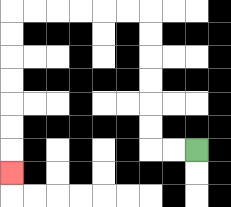{'start': '[8, 6]', 'end': '[0, 7]', 'path_directions': 'L,L,U,U,U,U,U,U,L,L,L,L,L,L,D,D,D,D,D,D,D', 'path_coordinates': '[[8, 6], [7, 6], [6, 6], [6, 5], [6, 4], [6, 3], [6, 2], [6, 1], [6, 0], [5, 0], [4, 0], [3, 0], [2, 0], [1, 0], [0, 0], [0, 1], [0, 2], [0, 3], [0, 4], [0, 5], [0, 6], [0, 7]]'}